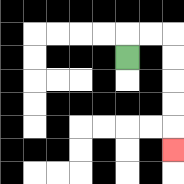{'start': '[5, 2]', 'end': '[7, 6]', 'path_directions': 'U,R,R,D,D,D,D,D', 'path_coordinates': '[[5, 2], [5, 1], [6, 1], [7, 1], [7, 2], [7, 3], [7, 4], [7, 5], [7, 6]]'}